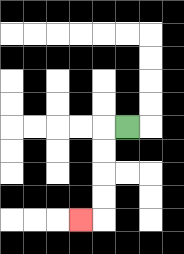{'start': '[5, 5]', 'end': '[3, 9]', 'path_directions': 'L,D,D,D,D,L', 'path_coordinates': '[[5, 5], [4, 5], [4, 6], [4, 7], [4, 8], [4, 9], [3, 9]]'}